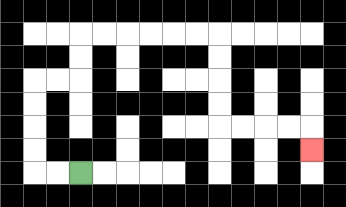{'start': '[3, 7]', 'end': '[13, 6]', 'path_directions': 'L,L,U,U,U,U,R,R,U,U,R,R,R,R,R,R,D,D,D,D,R,R,R,R,D', 'path_coordinates': '[[3, 7], [2, 7], [1, 7], [1, 6], [1, 5], [1, 4], [1, 3], [2, 3], [3, 3], [3, 2], [3, 1], [4, 1], [5, 1], [6, 1], [7, 1], [8, 1], [9, 1], [9, 2], [9, 3], [9, 4], [9, 5], [10, 5], [11, 5], [12, 5], [13, 5], [13, 6]]'}